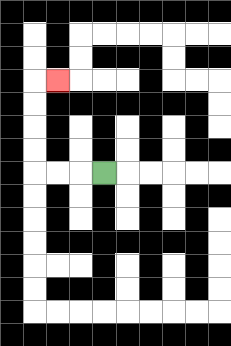{'start': '[4, 7]', 'end': '[2, 3]', 'path_directions': 'L,L,L,U,U,U,U,R', 'path_coordinates': '[[4, 7], [3, 7], [2, 7], [1, 7], [1, 6], [1, 5], [1, 4], [1, 3], [2, 3]]'}